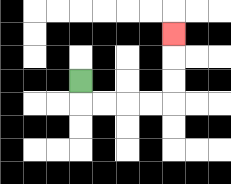{'start': '[3, 3]', 'end': '[7, 1]', 'path_directions': 'D,R,R,R,R,U,U,U', 'path_coordinates': '[[3, 3], [3, 4], [4, 4], [5, 4], [6, 4], [7, 4], [7, 3], [7, 2], [7, 1]]'}